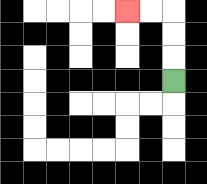{'start': '[7, 3]', 'end': '[5, 0]', 'path_directions': 'U,U,U,L,L', 'path_coordinates': '[[7, 3], [7, 2], [7, 1], [7, 0], [6, 0], [5, 0]]'}